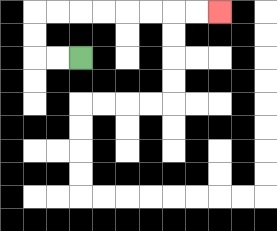{'start': '[3, 2]', 'end': '[9, 0]', 'path_directions': 'L,L,U,U,R,R,R,R,R,R,R,R', 'path_coordinates': '[[3, 2], [2, 2], [1, 2], [1, 1], [1, 0], [2, 0], [3, 0], [4, 0], [5, 0], [6, 0], [7, 0], [8, 0], [9, 0]]'}